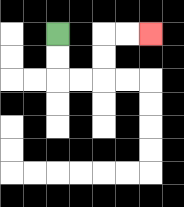{'start': '[2, 1]', 'end': '[6, 1]', 'path_directions': 'D,D,R,R,U,U,R,R', 'path_coordinates': '[[2, 1], [2, 2], [2, 3], [3, 3], [4, 3], [4, 2], [4, 1], [5, 1], [6, 1]]'}